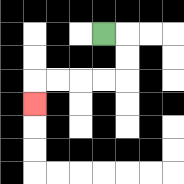{'start': '[4, 1]', 'end': '[1, 4]', 'path_directions': 'R,D,D,L,L,L,L,D', 'path_coordinates': '[[4, 1], [5, 1], [5, 2], [5, 3], [4, 3], [3, 3], [2, 3], [1, 3], [1, 4]]'}